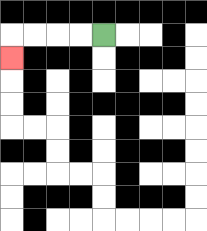{'start': '[4, 1]', 'end': '[0, 2]', 'path_directions': 'L,L,L,L,D', 'path_coordinates': '[[4, 1], [3, 1], [2, 1], [1, 1], [0, 1], [0, 2]]'}